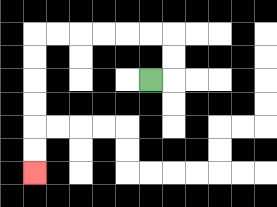{'start': '[6, 3]', 'end': '[1, 7]', 'path_directions': 'R,U,U,L,L,L,L,L,L,D,D,D,D,D,D', 'path_coordinates': '[[6, 3], [7, 3], [7, 2], [7, 1], [6, 1], [5, 1], [4, 1], [3, 1], [2, 1], [1, 1], [1, 2], [1, 3], [1, 4], [1, 5], [1, 6], [1, 7]]'}